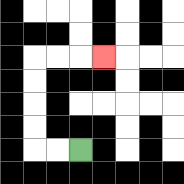{'start': '[3, 6]', 'end': '[4, 2]', 'path_directions': 'L,L,U,U,U,U,R,R,R', 'path_coordinates': '[[3, 6], [2, 6], [1, 6], [1, 5], [1, 4], [1, 3], [1, 2], [2, 2], [3, 2], [4, 2]]'}